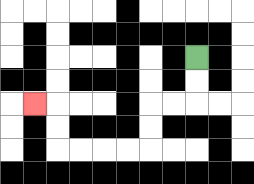{'start': '[8, 2]', 'end': '[1, 4]', 'path_directions': 'D,D,L,L,D,D,L,L,L,L,U,U,L', 'path_coordinates': '[[8, 2], [8, 3], [8, 4], [7, 4], [6, 4], [6, 5], [6, 6], [5, 6], [4, 6], [3, 6], [2, 6], [2, 5], [2, 4], [1, 4]]'}